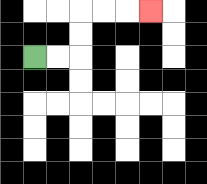{'start': '[1, 2]', 'end': '[6, 0]', 'path_directions': 'R,R,U,U,R,R,R', 'path_coordinates': '[[1, 2], [2, 2], [3, 2], [3, 1], [3, 0], [4, 0], [5, 0], [6, 0]]'}